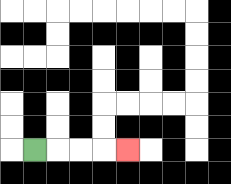{'start': '[1, 6]', 'end': '[5, 6]', 'path_directions': 'R,R,R,R', 'path_coordinates': '[[1, 6], [2, 6], [3, 6], [4, 6], [5, 6]]'}